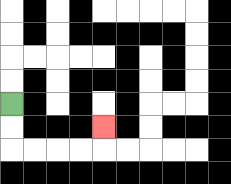{'start': '[0, 4]', 'end': '[4, 5]', 'path_directions': 'D,D,R,R,R,R,U', 'path_coordinates': '[[0, 4], [0, 5], [0, 6], [1, 6], [2, 6], [3, 6], [4, 6], [4, 5]]'}